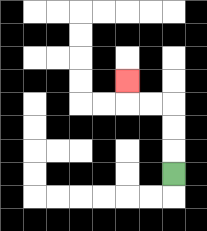{'start': '[7, 7]', 'end': '[5, 3]', 'path_directions': 'U,U,U,L,L,U', 'path_coordinates': '[[7, 7], [7, 6], [7, 5], [7, 4], [6, 4], [5, 4], [5, 3]]'}